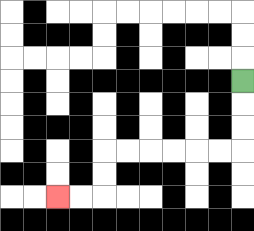{'start': '[10, 3]', 'end': '[2, 8]', 'path_directions': 'D,D,D,L,L,L,L,L,L,D,D,L,L', 'path_coordinates': '[[10, 3], [10, 4], [10, 5], [10, 6], [9, 6], [8, 6], [7, 6], [6, 6], [5, 6], [4, 6], [4, 7], [4, 8], [3, 8], [2, 8]]'}